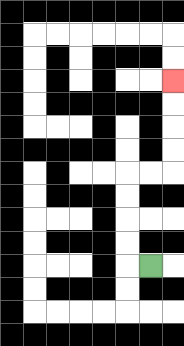{'start': '[6, 11]', 'end': '[7, 3]', 'path_directions': 'L,U,U,U,U,R,R,U,U,U,U', 'path_coordinates': '[[6, 11], [5, 11], [5, 10], [5, 9], [5, 8], [5, 7], [6, 7], [7, 7], [7, 6], [7, 5], [7, 4], [7, 3]]'}